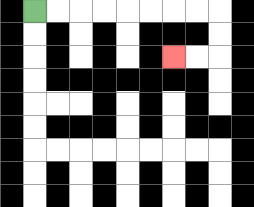{'start': '[1, 0]', 'end': '[7, 2]', 'path_directions': 'R,R,R,R,R,R,R,R,D,D,L,L', 'path_coordinates': '[[1, 0], [2, 0], [3, 0], [4, 0], [5, 0], [6, 0], [7, 0], [8, 0], [9, 0], [9, 1], [9, 2], [8, 2], [7, 2]]'}